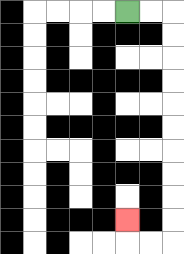{'start': '[5, 0]', 'end': '[5, 9]', 'path_directions': 'R,R,D,D,D,D,D,D,D,D,D,D,L,L,U', 'path_coordinates': '[[5, 0], [6, 0], [7, 0], [7, 1], [7, 2], [7, 3], [7, 4], [7, 5], [7, 6], [7, 7], [7, 8], [7, 9], [7, 10], [6, 10], [5, 10], [5, 9]]'}